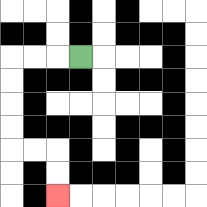{'start': '[3, 2]', 'end': '[2, 8]', 'path_directions': 'L,L,L,D,D,D,D,R,R,D,D', 'path_coordinates': '[[3, 2], [2, 2], [1, 2], [0, 2], [0, 3], [0, 4], [0, 5], [0, 6], [1, 6], [2, 6], [2, 7], [2, 8]]'}